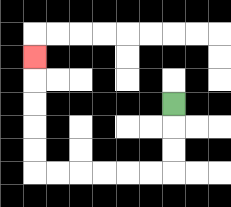{'start': '[7, 4]', 'end': '[1, 2]', 'path_directions': 'D,D,D,L,L,L,L,L,L,U,U,U,U,U', 'path_coordinates': '[[7, 4], [7, 5], [7, 6], [7, 7], [6, 7], [5, 7], [4, 7], [3, 7], [2, 7], [1, 7], [1, 6], [1, 5], [1, 4], [1, 3], [1, 2]]'}